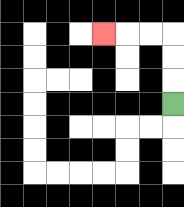{'start': '[7, 4]', 'end': '[4, 1]', 'path_directions': 'U,U,U,L,L,L', 'path_coordinates': '[[7, 4], [7, 3], [7, 2], [7, 1], [6, 1], [5, 1], [4, 1]]'}